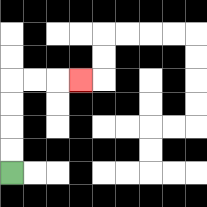{'start': '[0, 7]', 'end': '[3, 3]', 'path_directions': 'U,U,U,U,R,R,R', 'path_coordinates': '[[0, 7], [0, 6], [0, 5], [0, 4], [0, 3], [1, 3], [2, 3], [3, 3]]'}